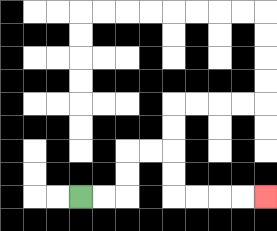{'start': '[3, 8]', 'end': '[11, 8]', 'path_directions': 'R,R,U,U,R,R,D,D,R,R,R,R', 'path_coordinates': '[[3, 8], [4, 8], [5, 8], [5, 7], [5, 6], [6, 6], [7, 6], [7, 7], [7, 8], [8, 8], [9, 8], [10, 8], [11, 8]]'}